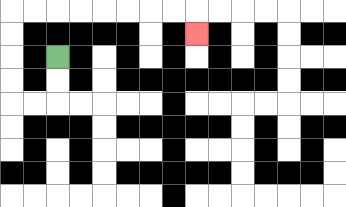{'start': '[2, 2]', 'end': '[8, 1]', 'path_directions': 'D,D,L,L,U,U,U,U,R,R,R,R,R,R,R,R,D', 'path_coordinates': '[[2, 2], [2, 3], [2, 4], [1, 4], [0, 4], [0, 3], [0, 2], [0, 1], [0, 0], [1, 0], [2, 0], [3, 0], [4, 0], [5, 0], [6, 0], [7, 0], [8, 0], [8, 1]]'}